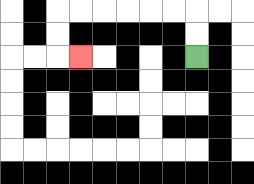{'start': '[8, 2]', 'end': '[3, 2]', 'path_directions': 'U,U,L,L,L,L,L,L,D,D,R', 'path_coordinates': '[[8, 2], [8, 1], [8, 0], [7, 0], [6, 0], [5, 0], [4, 0], [3, 0], [2, 0], [2, 1], [2, 2], [3, 2]]'}